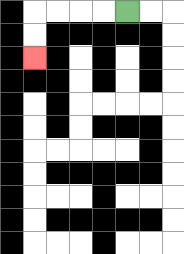{'start': '[5, 0]', 'end': '[1, 2]', 'path_directions': 'L,L,L,L,D,D', 'path_coordinates': '[[5, 0], [4, 0], [3, 0], [2, 0], [1, 0], [1, 1], [1, 2]]'}